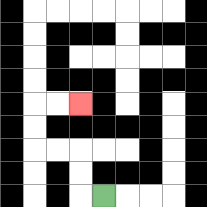{'start': '[4, 8]', 'end': '[3, 4]', 'path_directions': 'L,U,U,L,L,U,U,R,R', 'path_coordinates': '[[4, 8], [3, 8], [3, 7], [3, 6], [2, 6], [1, 6], [1, 5], [1, 4], [2, 4], [3, 4]]'}